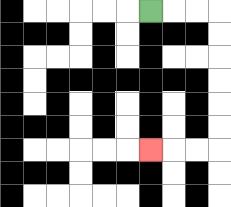{'start': '[6, 0]', 'end': '[6, 6]', 'path_directions': 'R,R,R,D,D,D,D,D,D,L,L,L', 'path_coordinates': '[[6, 0], [7, 0], [8, 0], [9, 0], [9, 1], [9, 2], [9, 3], [9, 4], [9, 5], [9, 6], [8, 6], [7, 6], [6, 6]]'}